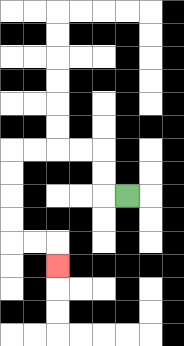{'start': '[5, 8]', 'end': '[2, 11]', 'path_directions': 'L,U,U,L,L,L,L,D,D,D,D,R,R,D', 'path_coordinates': '[[5, 8], [4, 8], [4, 7], [4, 6], [3, 6], [2, 6], [1, 6], [0, 6], [0, 7], [0, 8], [0, 9], [0, 10], [1, 10], [2, 10], [2, 11]]'}